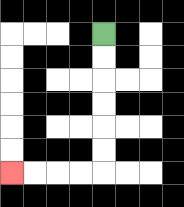{'start': '[4, 1]', 'end': '[0, 7]', 'path_directions': 'D,D,D,D,D,D,L,L,L,L', 'path_coordinates': '[[4, 1], [4, 2], [4, 3], [4, 4], [4, 5], [4, 6], [4, 7], [3, 7], [2, 7], [1, 7], [0, 7]]'}